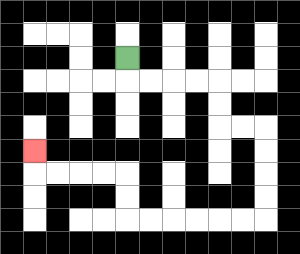{'start': '[5, 2]', 'end': '[1, 6]', 'path_directions': 'D,R,R,R,R,D,D,R,R,D,D,D,D,L,L,L,L,L,L,U,U,L,L,L,L,U', 'path_coordinates': '[[5, 2], [5, 3], [6, 3], [7, 3], [8, 3], [9, 3], [9, 4], [9, 5], [10, 5], [11, 5], [11, 6], [11, 7], [11, 8], [11, 9], [10, 9], [9, 9], [8, 9], [7, 9], [6, 9], [5, 9], [5, 8], [5, 7], [4, 7], [3, 7], [2, 7], [1, 7], [1, 6]]'}